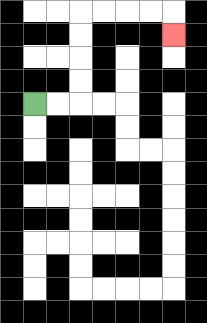{'start': '[1, 4]', 'end': '[7, 1]', 'path_directions': 'R,R,U,U,U,U,R,R,R,R,D', 'path_coordinates': '[[1, 4], [2, 4], [3, 4], [3, 3], [3, 2], [3, 1], [3, 0], [4, 0], [5, 0], [6, 0], [7, 0], [7, 1]]'}